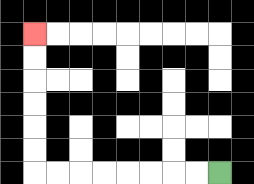{'start': '[9, 7]', 'end': '[1, 1]', 'path_directions': 'L,L,L,L,L,L,L,L,U,U,U,U,U,U', 'path_coordinates': '[[9, 7], [8, 7], [7, 7], [6, 7], [5, 7], [4, 7], [3, 7], [2, 7], [1, 7], [1, 6], [1, 5], [1, 4], [1, 3], [1, 2], [1, 1]]'}